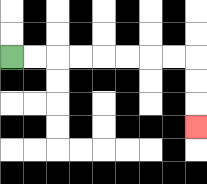{'start': '[0, 2]', 'end': '[8, 5]', 'path_directions': 'R,R,R,R,R,R,R,R,D,D,D', 'path_coordinates': '[[0, 2], [1, 2], [2, 2], [3, 2], [4, 2], [5, 2], [6, 2], [7, 2], [8, 2], [8, 3], [8, 4], [8, 5]]'}